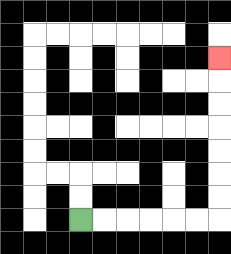{'start': '[3, 9]', 'end': '[9, 2]', 'path_directions': 'R,R,R,R,R,R,U,U,U,U,U,U,U', 'path_coordinates': '[[3, 9], [4, 9], [5, 9], [6, 9], [7, 9], [8, 9], [9, 9], [9, 8], [9, 7], [9, 6], [9, 5], [9, 4], [9, 3], [9, 2]]'}